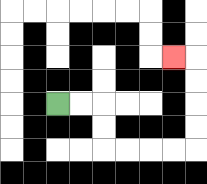{'start': '[2, 4]', 'end': '[7, 2]', 'path_directions': 'R,R,D,D,R,R,R,R,U,U,U,U,L', 'path_coordinates': '[[2, 4], [3, 4], [4, 4], [4, 5], [4, 6], [5, 6], [6, 6], [7, 6], [8, 6], [8, 5], [8, 4], [8, 3], [8, 2], [7, 2]]'}